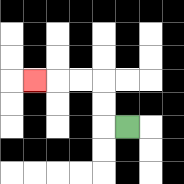{'start': '[5, 5]', 'end': '[1, 3]', 'path_directions': 'L,U,U,L,L,L', 'path_coordinates': '[[5, 5], [4, 5], [4, 4], [4, 3], [3, 3], [2, 3], [1, 3]]'}